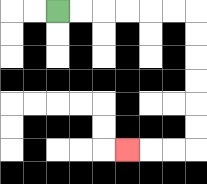{'start': '[2, 0]', 'end': '[5, 6]', 'path_directions': 'R,R,R,R,R,R,D,D,D,D,D,D,L,L,L', 'path_coordinates': '[[2, 0], [3, 0], [4, 0], [5, 0], [6, 0], [7, 0], [8, 0], [8, 1], [8, 2], [8, 3], [8, 4], [8, 5], [8, 6], [7, 6], [6, 6], [5, 6]]'}